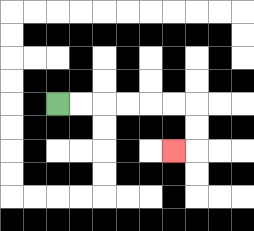{'start': '[2, 4]', 'end': '[7, 6]', 'path_directions': 'R,R,R,R,R,R,D,D,L', 'path_coordinates': '[[2, 4], [3, 4], [4, 4], [5, 4], [6, 4], [7, 4], [8, 4], [8, 5], [8, 6], [7, 6]]'}